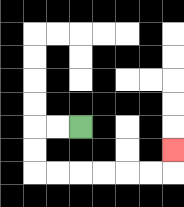{'start': '[3, 5]', 'end': '[7, 6]', 'path_directions': 'L,L,D,D,R,R,R,R,R,R,U', 'path_coordinates': '[[3, 5], [2, 5], [1, 5], [1, 6], [1, 7], [2, 7], [3, 7], [4, 7], [5, 7], [6, 7], [7, 7], [7, 6]]'}